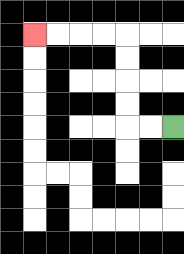{'start': '[7, 5]', 'end': '[1, 1]', 'path_directions': 'L,L,U,U,U,U,L,L,L,L', 'path_coordinates': '[[7, 5], [6, 5], [5, 5], [5, 4], [5, 3], [5, 2], [5, 1], [4, 1], [3, 1], [2, 1], [1, 1]]'}